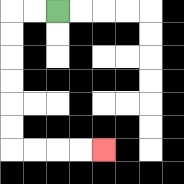{'start': '[2, 0]', 'end': '[4, 6]', 'path_directions': 'L,L,D,D,D,D,D,D,R,R,R,R', 'path_coordinates': '[[2, 0], [1, 0], [0, 0], [0, 1], [0, 2], [0, 3], [0, 4], [0, 5], [0, 6], [1, 6], [2, 6], [3, 6], [4, 6]]'}